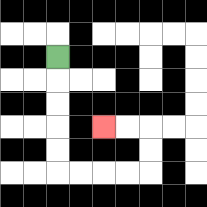{'start': '[2, 2]', 'end': '[4, 5]', 'path_directions': 'D,D,D,D,D,R,R,R,R,U,U,L,L', 'path_coordinates': '[[2, 2], [2, 3], [2, 4], [2, 5], [2, 6], [2, 7], [3, 7], [4, 7], [5, 7], [6, 7], [6, 6], [6, 5], [5, 5], [4, 5]]'}